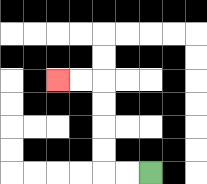{'start': '[6, 7]', 'end': '[2, 3]', 'path_directions': 'L,L,U,U,U,U,L,L', 'path_coordinates': '[[6, 7], [5, 7], [4, 7], [4, 6], [4, 5], [4, 4], [4, 3], [3, 3], [2, 3]]'}